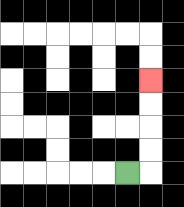{'start': '[5, 7]', 'end': '[6, 3]', 'path_directions': 'R,U,U,U,U', 'path_coordinates': '[[5, 7], [6, 7], [6, 6], [6, 5], [6, 4], [6, 3]]'}